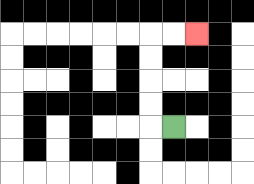{'start': '[7, 5]', 'end': '[8, 1]', 'path_directions': 'L,U,U,U,U,R,R', 'path_coordinates': '[[7, 5], [6, 5], [6, 4], [6, 3], [6, 2], [6, 1], [7, 1], [8, 1]]'}